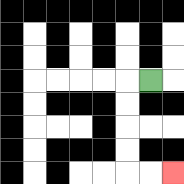{'start': '[6, 3]', 'end': '[7, 7]', 'path_directions': 'L,D,D,D,D,R,R', 'path_coordinates': '[[6, 3], [5, 3], [5, 4], [5, 5], [5, 6], [5, 7], [6, 7], [7, 7]]'}